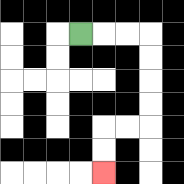{'start': '[3, 1]', 'end': '[4, 7]', 'path_directions': 'R,R,R,D,D,D,D,L,L,D,D', 'path_coordinates': '[[3, 1], [4, 1], [5, 1], [6, 1], [6, 2], [6, 3], [6, 4], [6, 5], [5, 5], [4, 5], [4, 6], [4, 7]]'}